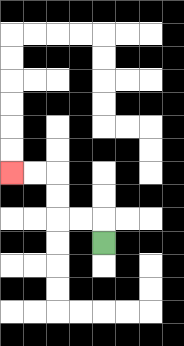{'start': '[4, 10]', 'end': '[0, 7]', 'path_directions': 'U,L,L,U,U,L,L', 'path_coordinates': '[[4, 10], [4, 9], [3, 9], [2, 9], [2, 8], [2, 7], [1, 7], [0, 7]]'}